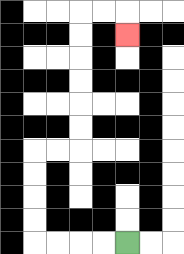{'start': '[5, 10]', 'end': '[5, 1]', 'path_directions': 'L,L,L,L,U,U,U,U,R,R,U,U,U,U,U,U,R,R,D', 'path_coordinates': '[[5, 10], [4, 10], [3, 10], [2, 10], [1, 10], [1, 9], [1, 8], [1, 7], [1, 6], [2, 6], [3, 6], [3, 5], [3, 4], [3, 3], [3, 2], [3, 1], [3, 0], [4, 0], [5, 0], [5, 1]]'}